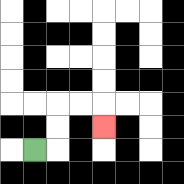{'start': '[1, 6]', 'end': '[4, 5]', 'path_directions': 'R,U,U,R,R,D', 'path_coordinates': '[[1, 6], [2, 6], [2, 5], [2, 4], [3, 4], [4, 4], [4, 5]]'}